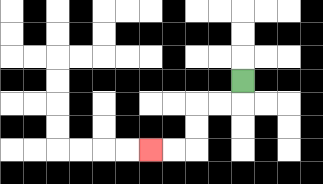{'start': '[10, 3]', 'end': '[6, 6]', 'path_directions': 'D,L,L,D,D,L,L', 'path_coordinates': '[[10, 3], [10, 4], [9, 4], [8, 4], [8, 5], [8, 6], [7, 6], [6, 6]]'}